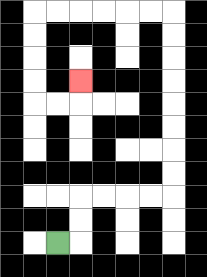{'start': '[2, 10]', 'end': '[3, 3]', 'path_directions': 'R,U,U,R,R,R,R,U,U,U,U,U,U,U,U,L,L,L,L,L,L,D,D,D,D,R,R,U', 'path_coordinates': '[[2, 10], [3, 10], [3, 9], [3, 8], [4, 8], [5, 8], [6, 8], [7, 8], [7, 7], [7, 6], [7, 5], [7, 4], [7, 3], [7, 2], [7, 1], [7, 0], [6, 0], [5, 0], [4, 0], [3, 0], [2, 0], [1, 0], [1, 1], [1, 2], [1, 3], [1, 4], [2, 4], [3, 4], [3, 3]]'}